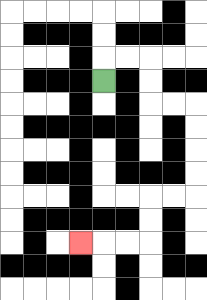{'start': '[4, 3]', 'end': '[3, 10]', 'path_directions': 'U,R,R,D,D,R,R,D,D,D,D,L,L,D,D,L,L,L', 'path_coordinates': '[[4, 3], [4, 2], [5, 2], [6, 2], [6, 3], [6, 4], [7, 4], [8, 4], [8, 5], [8, 6], [8, 7], [8, 8], [7, 8], [6, 8], [6, 9], [6, 10], [5, 10], [4, 10], [3, 10]]'}